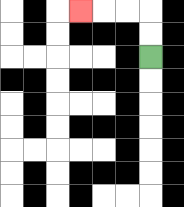{'start': '[6, 2]', 'end': '[3, 0]', 'path_directions': 'U,U,L,L,L', 'path_coordinates': '[[6, 2], [6, 1], [6, 0], [5, 0], [4, 0], [3, 0]]'}